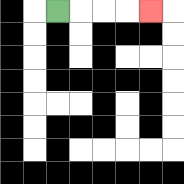{'start': '[2, 0]', 'end': '[6, 0]', 'path_directions': 'R,R,R,R', 'path_coordinates': '[[2, 0], [3, 0], [4, 0], [5, 0], [6, 0]]'}